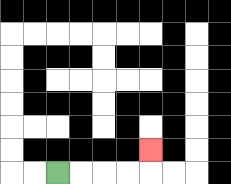{'start': '[2, 7]', 'end': '[6, 6]', 'path_directions': 'R,R,R,R,U', 'path_coordinates': '[[2, 7], [3, 7], [4, 7], [5, 7], [6, 7], [6, 6]]'}